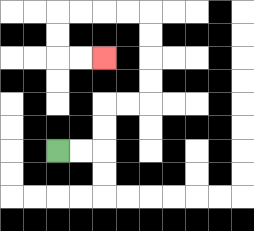{'start': '[2, 6]', 'end': '[4, 2]', 'path_directions': 'R,R,U,U,R,R,U,U,U,U,L,L,L,L,D,D,R,R', 'path_coordinates': '[[2, 6], [3, 6], [4, 6], [4, 5], [4, 4], [5, 4], [6, 4], [6, 3], [6, 2], [6, 1], [6, 0], [5, 0], [4, 0], [3, 0], [2, 0], [2, 1], [2, 2], [3, 2], [4, 2]]'}